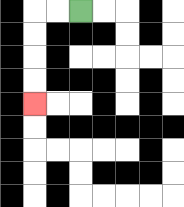{'start': '[3, 0]', 'end': '[1, 4]', 'path_directions': 'L,L,D,D,D,D', 'path_coordinates': '[[3, 0], [2, 0], [1, 0], [1, 1], [1, 2], [1, 3], [1, 4]]'}